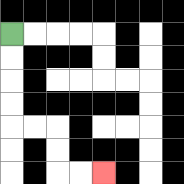{'start': '[0, 1]', 'end': '[4, 7]', 'path_directions': 'D,D,D,D,R,R,D,D,R,R', 'path_coordinates': '[[0, 1], [0, 2], [0, 3], [0, 4], [0, 5], [1, 5], [2, 5], [2, 6], [2, 7], [3, 7], [4, 7]]'}